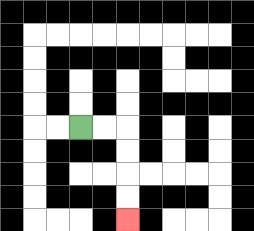{'start': '[3, 5]', 'end': '[5, 9]', 'path_directions': 'R,R,D,D,D,D', 'path_coordinates': '[[3, 5], [4, 5], [5, 5], [5, 6], [5, 7], [5, 8], [5, 9]]'}